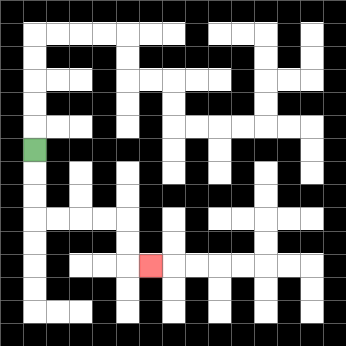{'start': '[1, 6]', 'end': '[6, 11]', 'path_directions': 'D,D,D,R,R,R,R,D,D,R', 'path_coordinates': '[[1, 6], [1, 7], [1, 8], [1, 9], [2, 9], [3, 9], [4, 9], [5, 9], [5, 10], [5, 11], [6, 11]]'}